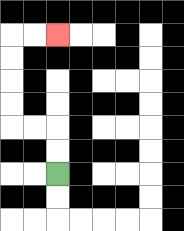{'start': '[2, 7]', 'end': '[2, 1]', 'path_directions': 'U,U,L,L,U,U,U,U,R,R', 'path_coordinates': '[[2, 7], [2, 6], [2, 5], [1, 5], [0, 5], [0, 4], [0, 3], [0, 2], [0, 1], [1, 1], [2, 1]]'}